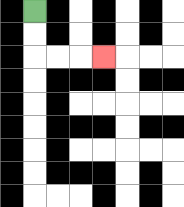{'start': '[1, 0]', 'end': '[4, 2]', 'path_directions': 'D,D,R,R,R', 'path_coordinates': '[[1, 0], [1, 1], [1, 2], [2, 2], [3, 2], [4, 2]]'}